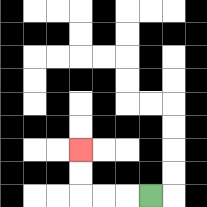{'start': '[6, 8]', 'end': '[3, 6]', 'path_directions': 'L,L,L,U,U', 'path_coordinates': '[[6, 8], [5, 8], [4, 8], [3, 8], [3, 7], [3, 6]]'}